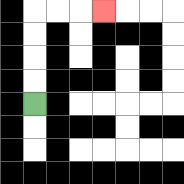{'start': '[1, 4]', 'end': '[4, 0]', 'path_directions': 'U,U,U,U,R,R,R', 'path_coordinates': '[[1, 4], [1, 3], [1, 2], [1, 1], [1, 0], [2, 0], [3, 0], [4, 0]]'}